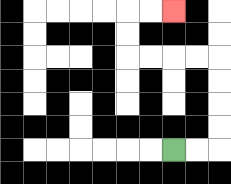{'start': '[7, 6]', 'end': '[7, 0]', 'path_directions': 'R,R,U,U,U,U,L,L,L,L,U,U,R,R', 'path_coordinates': '[[7, 6], [8, 6], [9, 6], [9, 5], [9, 4], [9, 3], [9, 2], [8, 2], [7, 2], [6, 2], [5, 2], [5, 1], [5, 0], [6, 0], [7, 0]]'}